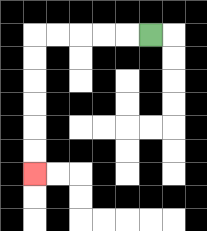{'start': '[6, 1]', 'end': '[1, 7]', 'path_directions': 'L,L,L,L,L,D,D,D,D,D,D', 'path_coordinates': '[[6, 1], [5, 1], [4, 1], [3, 1], [2, 1], [1, 1], [1, 2], [1, 3], [1, 4], [1, 5], [1, 6], [1, 7]]'}